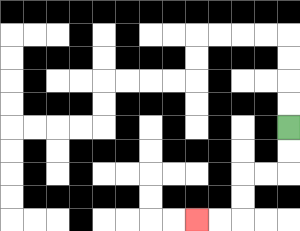{'start': '[12, 5]', 'end': '[8, 9]', 'path_directions': 'D,D,L,L,D,D,L,L', 'path_coordinates': '[[12, 5], [12, 6], [12, 7], [11, 7], [10, 7], [10, 8], [10, 9], [9, 9], [8, 9]]'}